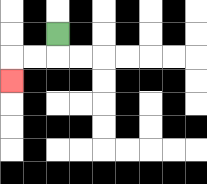{'start': '[2, 1]', 'end': '[0, 3]', 'path_directions': 'D,L,L,D', 'path_coordinates': '[[2, 1], [2, 2], [1, 2], [0, 2], [0, 3]]'}